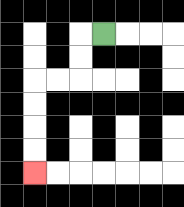{'start': '[4, 1]', 'end': '[1, 7]', 'path_directions': 'L,D,D,L,L,D,D,D,D', 'path_coordinates': '[[4, 1], [3, 1], [3, 2], [3, 3], [2, 3], [1, 3], [1, 4], [1, 5], [1, 6], [1, 7]]'}